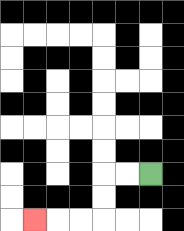{'start': '[6, 7]', 'end': '[1, 9]', 'path_directions': 'L,L,D,D,L,L,L', 'path_coordinates': '[[6, 7], [5, 7], [4, 7], [4, 8], [4, 9], [3, 9], [2, 9], [1, 9]]'}